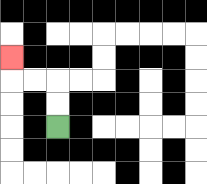{'start': '[2, 5]', 'end': '[0, 2]', 'path_directions': 'U,U,L,L,U', 'path_coordinates': '[[2, 5], [2, 4], [2, 3], [1, 3], [0, 3], [0, 2]]'}